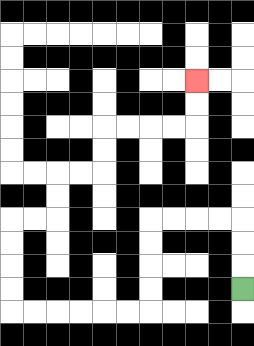{'start': '[10, 12]', 'end': '[8, 3]', 'path_directions': 'U,U,U,L,L,L,L,D,D,D,D,L,L,L,L,L,L,U,U,U,U,R,R,U,U,R,R,U,U,R,R,R,R,U,U', 'path_coordinates': '[[10, 12], [10, 11], [10, 10], [10, 9], [9, 9], [8, 9], [7, 9], [6, 9], [6, 10], [6, 11], [6, 12], [6, 13], [5, 13], [4, 13], [3, 13], [2, 13], [1, 13], [0, 13], [0, 12], [0, 11], [0, 10], [0, 9], [1, 9], [2, 9], [2, 8], [2, 7], [3, 7], [4, 7], [4, 6], [4, 5], [5, 5], [6, 5], [7, 5], [8, 5], [8, 4], [8, 3]]'}